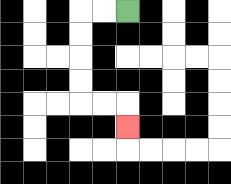{'start': '[5, 0]', 'end': '[5, 5]', 'path_directions': 'L,L,D,D,D,D,R,R,D', 'path_coordinates': '[[5, 0], [4, 0], [3, 0], [3, 1], [3, 2], [3, 3], [3, 4], [4, 4], [5, 4], [5, 5]]'}